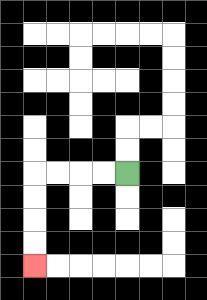{'start': '[5, 7]', 'end': '[1, 11]', 'path_directions': 'L,L,L,L,D,D,D,D', 'path_coordinates': '[[5, 7], [4, 7], [3, 7], [2, 7], [1, 7], [1, 8], [1, 9], [1, 10], [1, 11]]'}